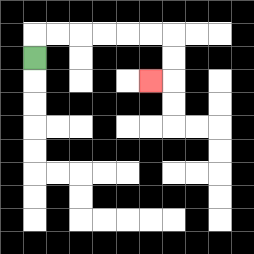{'start': '[1, 2]', 'end': '[6, 3]', 'path_directions': 'U,R,R,R,R,R,R,D,D,L', 'path_coordinates': '[[1, 2], [1, 1], [2, 1], [3, 1], [4, 1], [5, 1], [6, 1], [7, 1], [7, 2], [7, 3], [6, 3]]'}